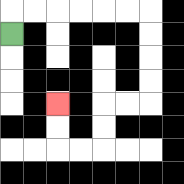{'start': '[0, 1]', 'end': '[2, 4]', 'path_directions': 'U,R,R,R,R,R,R,D,D,D,D,L,L,D,D,L,L,U,U', 'path_coordinates': '[[0, 1], [0, 0], [1, 0], [2, 0], [3, 0], [4, 0], [5, 0], [6, 0], [6, 1], [6, 2], [6, 3], [6, 4], [5, 4], [4, 4], [4, 5], [4, 6], [3, 6], [2, 6], [2, 5], [2, 4]]'}